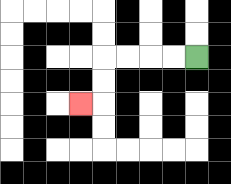{'start': '[8, 2]', 'end': '[3, 4]', 'path_directions': 'L,L,L,L,D,D,L', 'path_coordinates': '[[8, 2], [7, 2], [6, 2], [5, 2], [4, 2], [4, 3], [4, 4], [3, 4]]'}